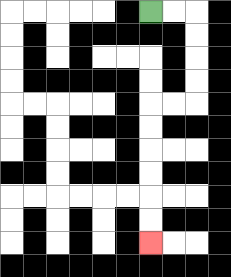{'start': '[6, 0]', 'end': '[6, 10]', 'path_directions': 'R,R,D,D,D,D,L,L,D,D,D,D,D,D', 'path_coordinates': '[[6, 0], [7, 0], [8, 0], [8, 1], [8, 2], [8, 3], [8, 4], [7, 4], [6, 4], [6, 5], [6, 6], [6, 7], [6, 8], [6, 9], [6, 10]]'}